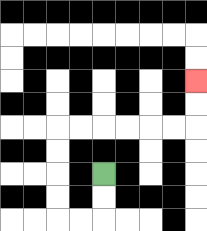{'start': '[4, 7]', 'end': '[8, 3]', 'path_directions': 'D,D,L,L,U,U,U,U,R,R,R,R,R,R,U,U', 'path_coordinates': '[[4, 7], [4, 8], [4, 9], [3, 9], [2, 9], [2, 8], [2, 7], [2, 6], [2, 5], [3, 5], [4, 5], [5, 5], [6, 5], [7, 5], [8, 5], [8, 4], [8, 3]]'}